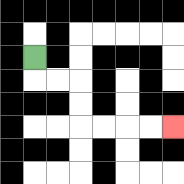{'start': '[1, 2]', 'end': '[7, 5]', 'path_directions': 'D,R,R,D,D,R,R,R,R', 'path_coordinates': '[[1, 2], [1, 3], [2, 3], [3, 3], [3, 4], [3, 5], [4, 5], [5, 5], [6, 5], [7, 5]]'}